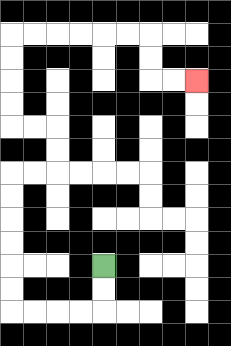{'start': '[4, 11]', 'end': '[8, 3]', 'path_directions': 'D,D,L,L,L,L,U,U,U,U,U,U,R,R,U,U,L,L,U,U,U,U,R,R,R,R,R,R,D,D,R,R', 'path_coordinates': '[[4, 11], [4, 12], [4, 13], [3, 13], [2, 13], [1, 13], [0, 13], [0, 12], [0, 11], [0, 10], [0, 9], [0, 8], [0, 7], [1, 7], [2, 7], [2, 6], [2, 5], [1, 5], [0, 5], [0, 4], [0, 3], [0, 2], [0, 1], [1, 1], [2, 1], [3, 1], [4, 1], [5, 1], [6, 1], [6, 2], [6, 3], [7, 3], [8, 3]]'}